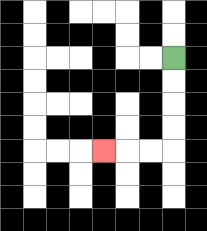{'start': '[7, 2]', 'end': '[4, 6]', 'path_directions': 'D,D,D,D,L,L,L', 'path_coordinates': '[[7, 2], [7, 3], [7, 4], [7, 5], [7, 6], [6, 6], [5, 6], [4, 6]]'}